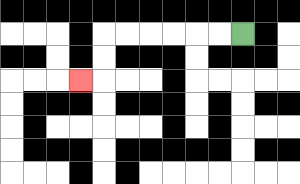{'start': '[10, 1]', 'end': '[3, 3]', 'path_directions': 'L,L,L,L,L,L,D,D,L', 'path_coordinates': '[[10, 1], [9, 1], [8, 1], [7, 1], [6, 1], [5, 1], [4, 1], [4, 2], [4, 3], [3, 3]]'}